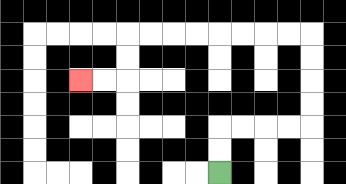{'start': '[9, 7]', 'end': '[3, 3]', 'path_directions': 'U,U,R,R,R,R,U,U,U,U,L,L,L,L,L,L,L,L,D,D,L,L', 'path_coordinates': '[[9, 7], [9, 6], [9, 5], [10, 5], [11, 5], [12, 5], [13, 5], [13, 4], [13, 3], [13, 2], [13, 1], [12, 1], [11, 1], [10, 1], [9, 1], [8, 1], [7, 1], [6, 1], [5, 1], [5, 2], [5, 3], [4, 3], [3, 3]]'}